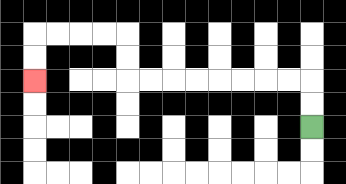{'start': '[13, 5]', 'end': '[1, 3]', 'path_directions': 'U,U,L,L,L,L,L,L,L,L,U,U,L,L,L,L,D,D', 'path_coordinates': '[[13, 5], [13, 4], [13, 3], [12, 3], [11, 3], [10, 3], [9, 3], [8, 3], [7, 3], [6, 3], [5, 3], [5, 2], [5, 1], [4, 1], [3, 1], [2, 1], [1, 1], [1, 2], [1, 3]]'}